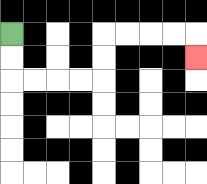{'start': '[0, 1]', 'end': '[8, 2]', 'path_directions': 'D,D,R,R,R,R,U,U,R,R,R,R,D', 'path_coordinates': '[[0, 1], [0, 2], [0, 3], [1, 3], [2, 3], [3, 3], [4, 3], [4, 2], [4, 1], [5, 1], [6, 1], [7, 1], [8, 1], [8, 2]]'}